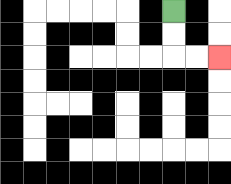{'start': '[7, 0]', 'end': '[9, 2]', 'path_directions': 'D,D,R,R', 'path_coordinates': '[[7, 0], [7, 1], [7, 2], [8, 2], [9, 2]]'}